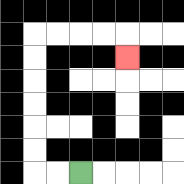{'start': '[3, 7]', 'end': '[5, 2]', 'path_directions': 'L,L,U,U,U,U,U,U,R,R,R,R,D', 'path_coordinates': '[[3, 7], [2, 7], [1, 7], [1, 6], [1, 5], [1, 4], [1, 3], [1, 2], [1, 1], [2, 1], [3, 1], [4, 1], [5, 1], [5, 2]]'}